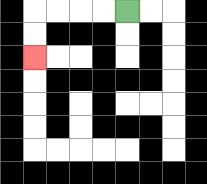{'start': '[5, 0]', 'end': '[1, 2]', 'path_directions': 'L,L,L,L,D,D', 'path_coordinates': '[[5, 0], [4, 0], [3, 0], [2, 0], [1, 0], [1, 1], [1, 2]]'}